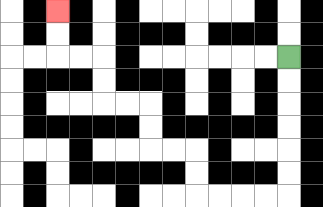{'start': '[12, 2]', 'end': '[2, 0]', 'path_directions': 'D,D,D,D,D,D,L,L,L,L,U,U,L,L,U,U,L,L,U,U,L,L,U,U', 'path_coordinates': '[[12, 2], [12, 3], [12, 4], [12, 5], [12, 6], [12, 7], [12, 8], [11, 8], [10, 8], [9, 8], [8, 8], [8, 7], [8, 6], [7, 6], [6, 6], [6, 5], [6, 4], [5, 4], [4, 4], [4, 3], [4, 2], [3, 2], [2, 2], [2, 1], [2, 0]]'}